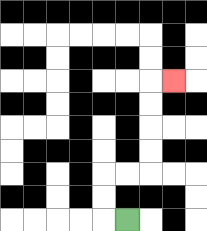{'start': '[5, 9]', 'end': '[7, 3]', 'path_directions': 'L,U,U,R,R,U,U,U,U,R', 'path_coordinates': '[[5, 9], [4, 9], [4, 8], [4, 7], [5, 7], [6, 7], [6, 6], [6, 5], [6, 4], [6, 3], [7, 3]]'}